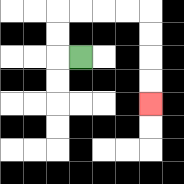{'start': '[3, 2]', 'end': '[6, 4]', 'path_directions': 'L,U,U,R,R,R,R,D,D,D,D', 'path_coordinates': '[[3, 2], [2, 2], [2, 1], [2, 0], [3, 0], [4, 0], [5, 0], [6, 0], [6, 1], [6, 2], [6, 3], [6, 4]]'}